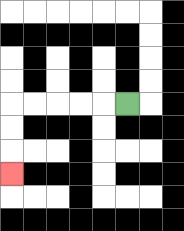{'start': '[5, 4]', 'end': '[0, 7]', 'path_directions': 'L,L,L,L,L,D,D,D', 'path_coordinates': '[[5, 4], [4, 4], [3, 4], [2, 4], [1, 4], [0, 4], [0, 5], [0, 6], [0, 7]]'}